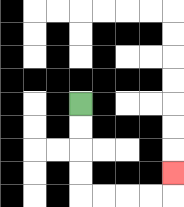{'start': '[3, 4]', 'end': '[7, 7]', 'path_directions': 'D,D,D,D,R,R,R,R,U', 'path_coordinates': '[[3, 4], [3, 5], [3, 6], [3, 7], [3, 8], [4, 8], [5, 8], [6, 8], [7, 8], [7, 7]]'}